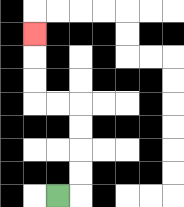{'start': '[2, 8]', 'end': '[1, 1]', 'path_directions': 'R,U,U,U,U,L,L,U,U,U', 'path_coordinates': '[[2, 8], [3, 8], [3, 7], [3, 6], [3, 5], [3, 4], [2, 4], [1, 4], [1, 3], [1, 2], [1, 1]]'}